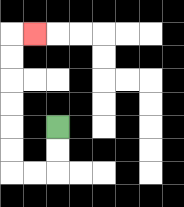{'start': '[2, 5]', 'end': '[1, 1]', 'path_directions': 'D,D,L,L,U,U,U,U,U,U,R', 'path_coordinates': '[[2, 5], [2, 6], [2, 7], [1, 7], [0, 7], [0, 6], [0, 5], [0, 4], [0, 3], [0, 2], [0, 1], [1, 1]]'}